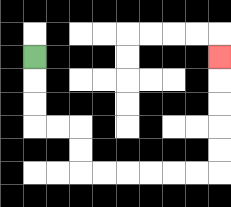{'start': '[1, 2]', 'end': '[9, 2]', 'path_directions': 'D,D,D,R,R,D,D,R,R,R,R,R,R,U,U,U,U,U', 'path_coordinates': '[[1, 2], [1, 3], [1, 4], [1, 5], [2, 5], [3, 5], [3, 6], [3, 7], [4, 7], [5, 7], [6, 7], [7, 7], [8, 7], [9, 7], [9, 6], [9, 5], [9, 4], [9, 3], [9, 2]]'}